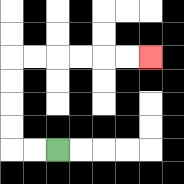{'start': '[2, 6]', 'end': '[6, 2]', 'path_directions': 'L,L,U,U,U,U,R,R,R,R,R,R', 'path_coordinates': '[[2, 6], [1, 6], [0, 6], [0, 5], [0, 4], [0, 3], [0, 2], [1, 2], [2, 2], [3, 2], [4, 2], [5, 2], [6, 2]]'}